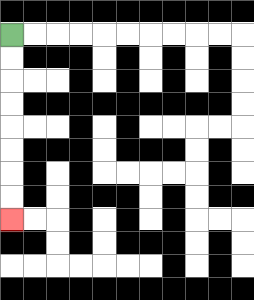{'start': '[0, 1]', 'end': '[0, 9]', 'path_directions': 'D,D,D,D,D,D,D,D', 'path_coordinates': '[[0, 1], [0, 2], [0, 3], [0, 4], [0, 5], [0, 6], [0, 7], [0, 8], [0, 9]]'}